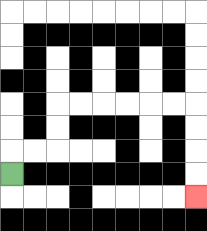{'start': '[0, 7]', 'end': '[8, 8]', 'path_directions': 'U,R,R,U,U,R,R,R,R,R,R,D,D,D,D', 'path_coordinates': '[[0, 7], [0, 6], [1, 6], [2, 6], [2, 5], [2, 4], [3, 4], [4, 4], [5, 4], [6, 4], [7, 4], [8, 4], [8, 5], [8, 6], [8, 7], [8, 8]]'}